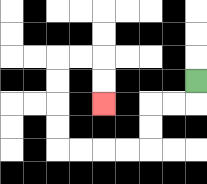{'start': '[8, 3]', 'end': '[4, 4]', 'path_directions': 'D,L,L,D,D,L,L,L,L,U,U,U,U,R,R,D,D', 'path_coordinates': '[[8, 3], [8, 4], [7, 4], [6, 4], [6, 5], [6, 6], [5, 6], [4, 6], [3, 6], [2, 6], [2, 5], [2, 4], [2, 3], [2, 2], [3, 2], [4, 2], [4, 3], [4, 4]]'}